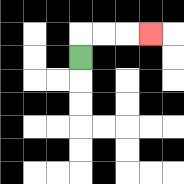{'start': '[3, 2]', 'end': '[6, 1]', 'path_directions': 'U,R,R,R', 'path_coordinates': '[[3, 2], [3, 1], [4, 1], [5, 1], [6, 1]]'}